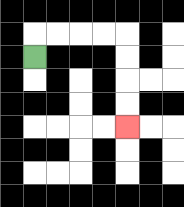{'start': '[1, 2]', 'end': '[5, 5]', 'path_directions': 'U,R,R,R,R,D,D,D,D', 'path_coordinates': '[[1, 2], [1, 1], [2, 1], [3, 1], [4, 1], [5, 1], [5, 2], [5, 3], [5, 4], [5, 5]]'}